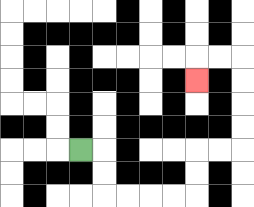{'start': '[3, 6]', 'end': '[8, 3]', 'path_directions': 'R,D,D,R,R,R,R,U,U,R,R,U,U,U,U,L,L,D', 'path_coordinates': '[[3, 6], [4, 6], [4, 7], [4, 8], [5, 8], [6, 8], [7, 8], [8, 8], [8, 7], [8, 6], [9, 6], [10, 6], [10, 5], [10, 4], [10, 3], [10, 2], [9, 2], [8, 2], [8, 3]]'}